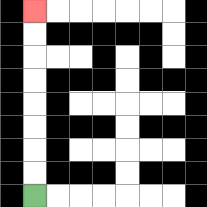{'start': '[1, 8]', 'end': '[1, 0]', 'path_directions': 'U,U,U,U,U,U,U,U', 'path_coordinates': '[[1, 8], [1, 7], [1, 6], [1, 5], [1, 4], [1, 3], [1, 2], [1, 1], [1, 0]]'}